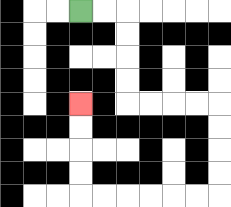{'start': '[3, 0]', 'end': '[3, 4]', 'path_directions': 'R,R,D,D,D,D,R,R,R,R,D,D,D,D,L,L,L,L,L,L,U,U,U,U', 'path_coordinates': '[[3, 0], [4, 0], [5, 0], [5, 1], [5, 2], [5, 3], [5, 4], [6, 4], [7, 4], [8, 4], [9, 4], [9, 5], [9, 6], [9, 7], [9, 8], [8, 8], [7, 8], [6, 8], [5, 8], [4, 8], [3, 8], [3, 7], [3, 6], [3, 5], [3, 4]]'}